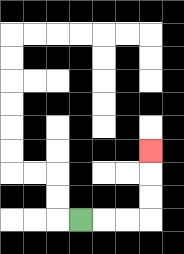{'start': '[3, 9]', 'end': '[6, 6]', 'path_directions': 'R,R,R,U,U,U', 'path_coordinates': '[[3, 9], [4, 9], [5, 9], [6, 9], [6, 8], [6, 7], [6, 6]]'}